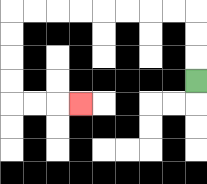{'start': '[8, 3]', 'end': '[3, 4]', 'path_directions': 'U,U,U,L,L,L,L,L,L,L,L,D,D,D,D,R,R,R', 'path_coordinates': '[[8, 3], [8, 2], [8, 1], [8, 0], [7, 0], [6, 0], [5, 0], [4, 0], [3, 0], [2, 0], [1, 0], [0, 0], [0, 1], [0, 2], [0, 3], [0, 4], [1, 4], [2, 4], [3, 4]]'}